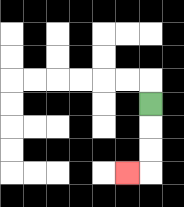{'start': '[6, 4]', 'end': '[5, 7]', 'path_directions': 'D,D,D,L', 'path_coordinates': '[[6, 4], [6, 5], [6, 6], [6, 7], [5, 7]]'}